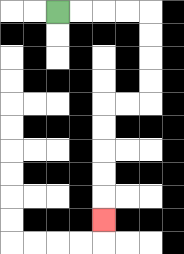{'start': '[2, 0]', 'end': '[4, 9]', 'path_directions': 'R,R,R,R,D,D,D,D,L,L,D,D,D,D,D', 'path_coordinates': '[[2, 0], [3, 0], [4, 0], [5, 0], [6, 0], [6, 1], [6, 2], [6, 3], [6, 4], [5, 4], [4, 4], [4, 5], [4, 6], [4, 7], [4, 8], [4, 9]]'}